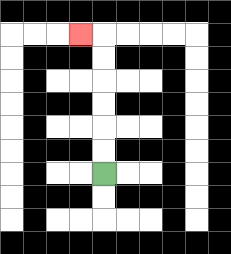{'start': '[4, 7]', 'end': '[3, 1]', 'path_directions': 'U,U,U,U,U,U,L', 'path_coordinates': '[[4, 7], [4, 6], [4, 5], [4, 4], [4, 3], [4, 2], [4, 1], [3, 1]]'}